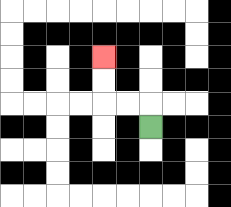{'start': '[6, 5]', 'end': '[4, 2]', 'path_directions': 'U,L,L,U,U', 'path_coordinates': '[[6, 5], [6, 4], [5, 4], [4, 4], [4, 3], [4, 2]]'}